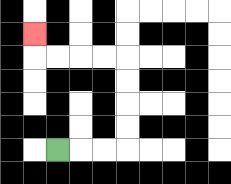{'start': '[2, 6]', 'end': '[1, 1]', 'path_directions': 'R,R,R,U,U,U,U,L,L,L,L,U', 'path_coordinates': '[[2, 6], [3, 6], [4, 6], [5, 6], [5, 5], [5, 4], [5, 3], [5, 2], [4, 2], [3, 2], [2, 2], [1, 2], [1, 1]]'}